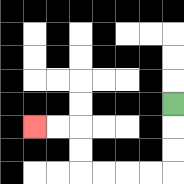{'start': '[7, 4]', 'end': '[1, 5]', 'path_directions': 'D,D,D,L,L,L,L,U,U,L,L', 'path_coordinates': '[[7, 4], [7, 5], [7, 6], [7, 7], [6, 7], [5, 7], [4, 7], [3, 7], [3, 6], [3, 5], [2, 5], [1, 5]]'}